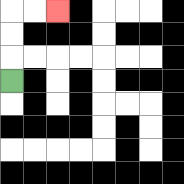{'start': '[0, 3]', 'end': '[2, 0]', 'path_directions': 'U,U,U,R,R', 'path_coordinates': '[[0, 3], [0, 2], [0, 1], [0, 0], [1, 0], [2, 0]]'}